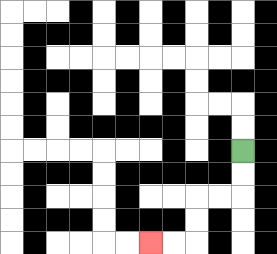{'start': '[10, 6]', 'end': '[6, 10]', 'path_directions': 'D,D,L,L,D,D,L,L', 'path_coordinates': '[[10, 6], [10, 7], [10, 8], [9, 8], [8, 8], [8, 9], [8, 10], [7, 10], [6, 10]]'}